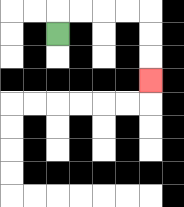{'start': '[2, 1]', 'end': '[6, 3]', 'path_directions': 'U,R,R,R,R,D,D,D', 'path_coordinates': '[[2, 1], [2, 0], [3, 0], [4, 0], [5, 0], [6, 0], [6, 1], [6, 2], [6, 3]]'}